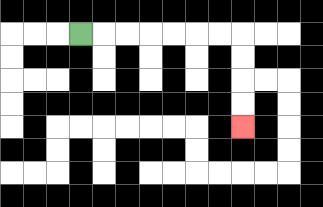{'start': '[3, 1]', 'end': '[10, 5]', 'path_directions': 'R,R,R,R,R,R,R,D,D,D,D', 'path_coordinates': '[[3, 1], [4, 1], [5, 1], [6, 1], [7, 1], [8, 1], [9, 1], [10, 1], [10, 2], [10, 3], [10, 4], [10, 5]]'}